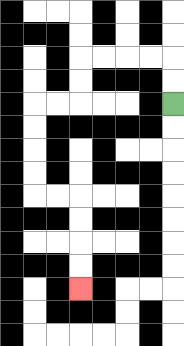{'start': '[7, 4]', 'end': '[3, 12]', 'path_directions': 'U,U,L,L,L,L,D,D,L,L,D,D,D,D,R,R,D,D,D,D', 'path_coordinates': '[[7, 4], [7, 3], [7, 2], [6, 2], [5, 2], [4, 2], [3, 2], [3, 3], [3, 4], [2, 4], [1, 4], [1, 5], [1, 6], [1, 7], [1, 8], [2, 8], [3, 8], [3, 9], [3, 10], [3, 11], [3, 12]]'}